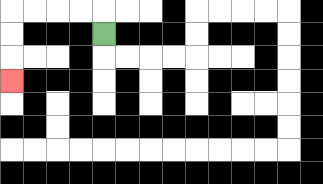{'start': '[4, 1]', 'end': '[0, 3]', 'path_directions': 'U,L,L,L,L,D,D,D', 'path_coordinates': '[[4, 1], [4, 0], [3, 0], [2, 0], [1, 0], [0, 0], [0, 1], [0, 2], [0, 3]]'}